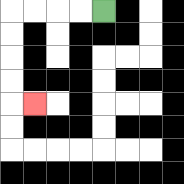{'start': '[4, 0]', 'end': '[1, 4]', 'path_directions': 'L,L,L,L,D,D,D,D,R', 'path_coordinates': '[[4, 0], [3, 0], [2, 0], [1, 0], [0, 0], [0, 1], [0, 2], [0, 3], [0, 4], [1, 4]]'}